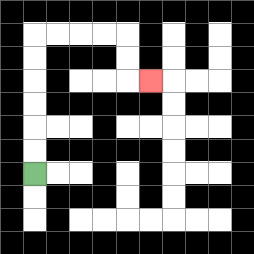{'start': '[1, 7]', 'end': '[6, 3]', 'path_directions': 'U,U,U,U,U,U,R,R,R,R,D,D,R', 'path_coordinates': '[[1, 7], [1, 6], [1, 5], [1, 4], [1, 3], [1, 2], [1, 1], [2, 1], [3, 1], [4, 1], [5, 1], [5, 2], [5, 3], [6, 3]]'}